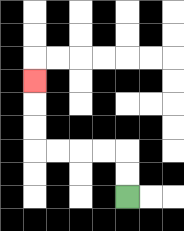{'start': '[5, 8]', 'end': '[1, 3]', 'path_directions': 'U,U,L,L,L,L,U,U,U', 'path_coordinates': '[[5, 8], [5, 7], [5, 6], [4, 6], [3, 6], [2, 6], [1, 6], [1, 5], [1, 4], [1, 3]]'}